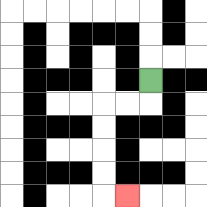{'start': '[6, 3]', 'end': '[5, 8]', 'path_directions': 'D,L,L,D,D,D,D,R', 'path_coordinates': '[[6, 3], [6, 4], [5, 4], [4, 4], [4, 5], [4, 6], [4, 7], [4, 8], [5, 8]]'}